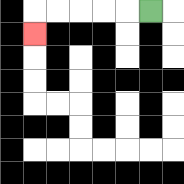{'start': '[6, 0]', 'end': '[1, 1]', 'path_directions': 'L,L,L,L,L,D', 'path_coordinates': '[[6, 0], [5, 0], [4, 0], [3, 0], [2, 0], [1, 0], [1, 1]]'}